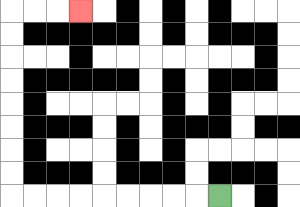{'start': '[9, 8]', 'end': '[3, 0]', 'path_directions': 'L,L,L,L,L,L,L,L,L,U,U,U,U,U,U,U,U,R,R,R', 'path_coordinates': '[[9, 8], [8, 8], [7, 8], [6, 8], [5, 8], [4, 8], [3, 8], [2, 8], [1, 8], [0, 8], [0, 7], [0, 6], [0, 5], [0, 4], [0, 3], [0, 2], [0, 1], [0, 0], [1, 0], [2, 0], [3, 0]]'}